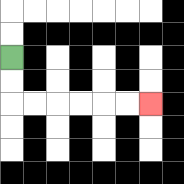{'start': '[0, 2]', 'end': '[6, 4]', 'path_directions': 'D,D,R,R,R,R,R,R', 'path_coordinates': '[[0, 2], [0, 3], [0, 4], [1, 4], [2, 4], [3, 4], [4, 4], [5, 4], [6, 4]]'}